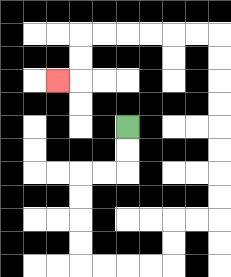{'start': '[5, 5]', 'end': '[2, 3]', 'path_directions': 'D,D,L,L,D,D,D,D,R,R,R,R,U,U,R,R,U,U,U,U,U,U,U,U,L,L,L,L,L,L,D,D,L', 'path_coordinates': '[[5, 5], [5, 6], [5, 7], [4, 7], [3, 7], [3, 8], [3, 9], [3, 10], [3, 11], [4, 11], [5, 11], [6, 11], [7, 11], [7, 10], [7, 9], [8, 9], [9, 9], [9, 8], [9, 7], [9, 6], [9, 5], [9, 4], [9, 3], [9, 2], [9, 1], [8, 1], [7, 1], [6, 1], [5, 1], [4, 1], [3, 1], [3, 2], [3, 3], [2, 3]]'}